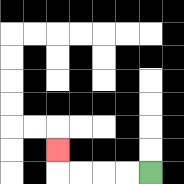{'start': '[6, 7]', 'end': '[2, 6]', 'path_directions': 'L,L,L,L,U', 'path_coordinates': '[[6, 7], [5, 7], [4, 7], [3, 7], [2, 7], [2, 6]]'}